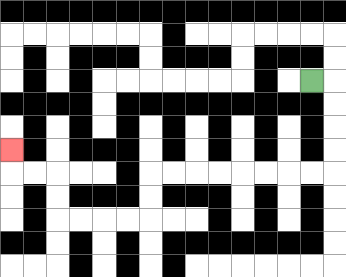{'start': '[13, 3]', 'end': '[0, 6]', 'path_directions': 'R,D,D,D,D,L,L,L,L,L,L,L,L,D,D,L,L,L,L,U,U,L,L,U', 'path_coordinates': '[[13, 3], [14, 3], [14, 4], [14, 5], [14, 6], [14, 7], [13, 7], [12, 7], [11, 7], [10, 7], [9, 7], [8, 7], [7, 7], [6, 7], [6, 8], [6, 9], [5, 9], [4, 9], [3, 9], [2, 9], [2, 8], [2, 7], [1, 7], [0, 7], [0, 6]]'}